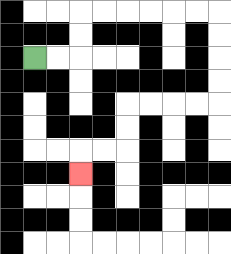{'start': '[1, 2]', 'end': '[3, 7]', 'path_directions': 'R,R,U,U,R,R,R,R,R,R,D,D,D,D,L,L,L,L,D,D,L,L,D', 'path_coordinates': '[[1, 2], [2, 2], [3, 2], [3, 1], [3, 0], [4, 0], [5, 0], [6, 0], [7, 0], [8, 0], [9, 0], [9, 1], [9, 2], [9, 3], [9, 4], [8, 4], [7, 4], [6, 4], [5, 4], [5, 5], [5, 6], [4, 6], [3, 6], [3, 7]]'}